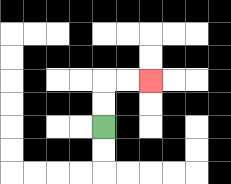{'start': '[4, 5]', 'end': '[6, 3]', 'path_directions': 'U,U,R,R', 'path_coordinates': '[[4, 5], [4, 4], [4, 3], [5, 3], [6, 3]]'}